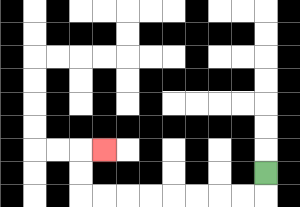{'start': '[11, 7]', 'end': '[4, 6]', 'path_directions': 'D,L,L,L,L,L,L,L,L,U,U,R', 'path_coordinates': '[[11, 7], [11, 8], [10, 8], [9, 8], [8, 8], [7, 8], [6, 8], [5, 8], [4, 8], [3, 8], [3, 7], [3, 6], [4, 6]]'}